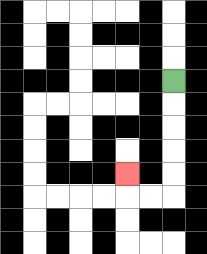{'start': '[7, 3]', 'end': '[5, 7]', 'path_directions': 'D,D,D,D,D,L,L,U', 'path_coordinates': '[[7, 3], [7, 4], [7, 5], [7, 6], [7, 7], [7, 8], [6, 8], [5, 8], [5, 7]]'}